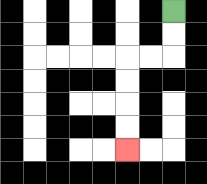{'start': '[7, 0]', 'end': '[5, 6]', 'path_directions': 'D,D,L,L,D,D,D,D', 'path_coordinates': '[[7, 0], [7, 1], [7, 2], [6, 2], [5, 2], [5, 3], [5, 4], [5, 5], [5, 6]]'}